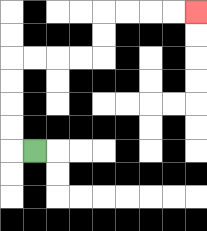{'start': '[1, 6]', 'end': '[8, 0]', 'path_directions': 'L,U,U,U,U,R,R,R,R,U,U,R,R,R,R', 'path_coordinates': '[[1, 6], [0, 6], [0, 5], [0, 4], [0, 3], [0, 2], [1, 2], [2, 2], [3, 2], [4, 2], [4, 1], [4, 0], [5, 0], [6, 0], [7, 0], [8, 0]]'}